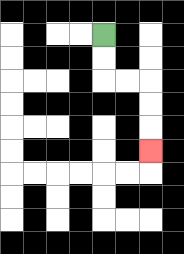{'start': '[4, 1]', 'end': '[6, 6]', 'path_directions': 'D,D,R,R,D,D,D', 'path_coordinates': '[[4, 1], [4, 2], [4, 3], [5, 3], [6, 3], [6, 4], [6, 5], [6, 6]]'}